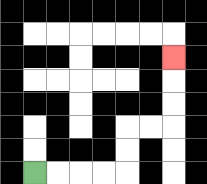{'start': '[1, 7]', 'end': '[7, 2]', 'path_directions': 'R,R,R,R,U,U,R,R,U,U,U', 'path_coordinates': '[[1, 7], [2, 7], [3, 7], [4, 7], [5, 7], [5, 6], [5, 5], [6, 5], [7, 5], [7, 4], [7, 3], [7, 2]]'}